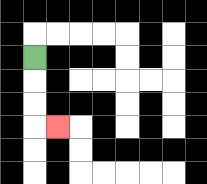{'start': '[1, 2]', 'end': '[2, 5]', 'path_directions': 'D,D,D,R', 'path_coordinates': '[[1, 2], [1, 3], [1, 4], [1, 5], [2, 5]]'}